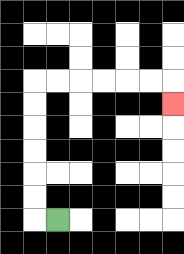{'start': '[2, 9]', 'end': '[7, 4]', 'path_directions': 'L,U,U,U,U,U,U,R,R,R,R,R,R,D', 'path_coordinates': '[[2, 9], [1, 9], [1, 8], [1, 7], [1, 6], [1, 5], [1, 4], [1, 3], [2, 3], [3, 3], [4, 3], [5, 3], [6, 3], [7, 3], [7, 4]]'}